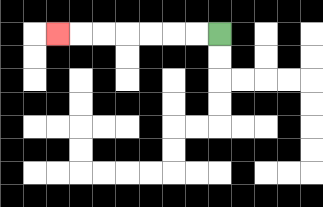{'start': '[9, 1]', 'end': '[2, 1]', 'path_directions': 'L,L,L,L,L,L,L', 'path_coordinates': '[[9, 1], [8, 1], [7, 1], [6, 1], [5, 1], [4, 1], [3, 1], [2, 1]]'}